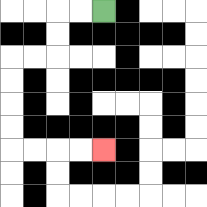{'start': '[4, 0]', 'end': '[4, 6]', 'path_directions': 'L,L,D,D,L,L,D,D,D,D,R,R,R,R', 'path_coordinates': '[[4, 0], [3, 0], [2, 0], [2, 1], [2, 2], [1, 2], [0, 2], [0, 3], [0, 4], [0, 5], [0, 6], [1, 6], [2, 6], [3, 6], [4, 6]]'}